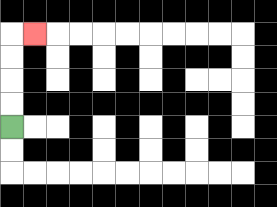{'start': '[0, 5]', 'end': '[1, 1]', 'path_directions': 'U,U,U,U,R', 'path_coordinates': '[[0, 5], [0, 4], [0, 3], [0, 2], [0, 1], [1, 1]]'}